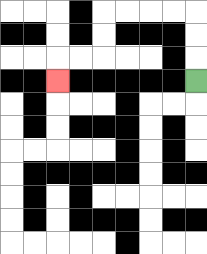{'start': '[8, 3]', 'end': '[2, 3]', 'path_directions': 'U,U,U,L,L,L,L,D,D,L,L,D', 'path_coordinates': '[[8, 3], [8, 2], [8, 1], [8, 0], [7, 0], [6, 0], [5, 0], [4, 0], [4, 1], [4, 2], [3, 2], [2, 2], [2, 3]]'}